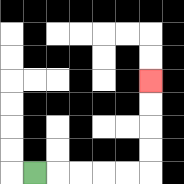{'start': '[1, 7]', 'end': '[6, 3]', 'path_directions': 'R,R,R,R,R,U,U,U,U', 'path_coordinates': '[[1, 7], [2, 7], [3, 7], [4, 7], [5, 7], [6, 7], [6, 6], [6, 5], [6, 4], [6, 3]]'}